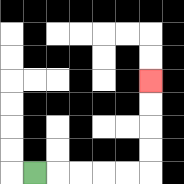{'start': '[1, 7]', 'end': '[6, 3]', 'path_directions': 'R,R,R,R,R,U,U,U,U', 'path_coordinates': '[[1, 7], [2, 7], [3, 7], [4, 7], [5, 7], [6, 7], [6, 6], [6, 5], [6, 4], [6, 3]]'}